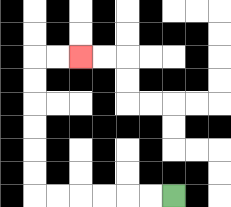{'start': '[7, 8]', 'end': '[3, 2]', 'path_directions': 'L,L,L,L,L,L,U,U,U,U,U,U,R,R', 'path_coordinates': '[[7, 8], [6, 8], [5, 8], [4, 8], [3, 8], [2, 8], [1, 8], [1, 7], [1, 6], [1, 5], [1, 4], [1, 3], [1, 2], [2, 2], [3, 2]]'}